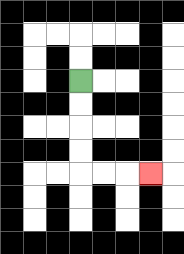{'start': '[3, 3]', 'end': '[6, 7]', 'path_directions': 'D,D,D,D,R,R,R', 'path_coordinates': '[[3, 3], [3, 4], [3, 5], [3, 6], [3, 7], [4, 7], [5, 7], [6, 7]]'}